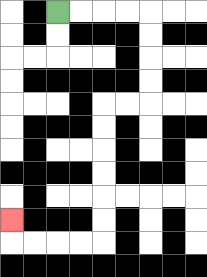{'start': '[2, 0]', 'end': '[0, 9]', 'path_directions': 'R,R,R,R,D,D,D,D,L,L,D,D,D,D,D,D,L,L,L,L,U', 'path_coordinates': '[[2, 0], [3, 0], [4, 0], [5, 0], [6, 0], [6, 1], [6, 2], [6, 3], [6, 4], [5, 4], [4, 4], [4, 5], [4, 6], [4, 7], [4, 8], [4, 9], [4, 10], [3, 10], [2, 10], [1, 10], [0, 10], [0, 9]]'}